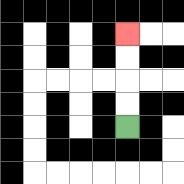{'start': '[5, 5]', 'end': '[5, 1]', 'path_directions': 'U,U,U,U', 'path_coordinates': '[[5, 5], [5, 4], [5, 3], [5, 2], [5, 1]]'}